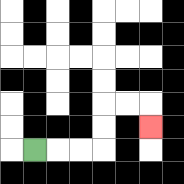{'start': '[1, 6]', 'end': '[6, 5]', 'path_directions': 'R,R,R,U,U,R,R,D', 'path_coordinates': '[[1, 6], [2, 6], [3, 6], [4, 6], [4, 5], [4, 4], [5, 4], [6, 4], [6, 5]]'}